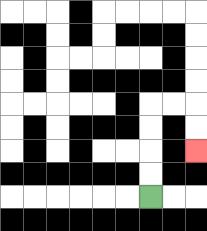{'start': '[6, 8]', 'end': '[8, 6]', 'path_directions': 'U,U,U,U,R,R,D,D', 'path_coordinates': '[[6, 8], [6, 7], [6, 6], [6, 5], [6, 4], [7, 4], [8, 4], [8, 5], [8, 6]]'}